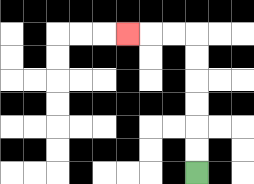{'start': '[8, 7]', 'end': '[5, 1]', 'path_directions': 'U,U,U,U,U,U,L,L,L', 'path_coordinates': '[[8, 7], [8, 6], [8, 5], [8, 4], [8, 3], [8, 2], [8, 1], [7, 1], [6, 1], [5, 1]]'}